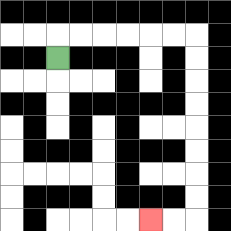{'start': '[2, 2]', 'end': '[6, 9]', 'path_directions': 'U,R,R,R,R,R,R,D,D,D,D,D,D,D,D,L,L', 'path_coordinates': '[[2, 2], [2, 1], [3, 1], [4, 1], [5, 1], [6, 1], [7, 1], [8, 1], [8, 2], [8, 3], [8, 4], [8, 5], [8, 6], [8, 7], [8, 8], [8, 9], [7, 9], [6, 9]]'}